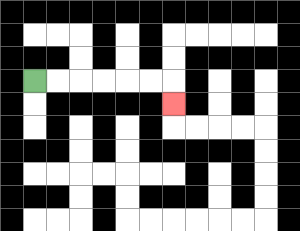{'start': '[1, 3]', 'end': '[7, 4]', 'path_directions': 'R,R,R,R,R,R,D', 'path_coordinates': '[[1, 3], [2, 3], [3, 3], [4, 3], [5, 3], [6, 3], [7, 3], [7, 4]]'}